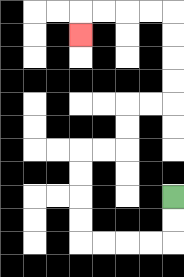{'start': '[7, 8]', 'end': '[3, 1]', 'path_directions': 'D,D,L,L,L,L,U,U,U,U,R,R,U,U,R,R,U,U,U,U,L,L,L,L,D', 'path_coordinates': '[[7, 8], [7, 9], [7, 10], [6, 10], [5, 10], [4, 10], [3, 10], [3, 9], [3, 8], [3, 7], [3, 6], [4, 6], [5, 6], [5, 5], [5, 4], [6, 4], [7, 4], [7, 3], [7, 2], [7, 1], [7, 0], [6, 0], [5, 0], [4, 0], [3, 0], [3, 1]]'}